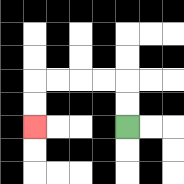{'start': '[5, 5]', 'end': '[1, 5]', 'path_directions': 'U,U,L,L,L,L,D,D', 'path_coordinates': '[[5, 5], [5, 4], [5, 3], [4, 3], [3, 3], [2, 3], [1, 3], [1, 4], [1, 5]]'}